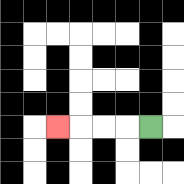{'start': '[6, 5]', 'end': '[2, 5]', 'path_directions': 'L,L,L,L', 'path_coordinates': '[[6, 5], [5, 5], [4, 5], [3, 5], [2, 5]]'}